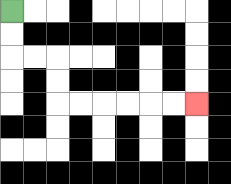{'start': '[0, 0]', 'end': '[8, 4]', 'path_directions': 'D,D,R,R,D,D,R,R,R,R,R,R', 'path_coordinates': '[[0, 0], [0, 1], [0, 2], [1, 2], [2, 2], [2, 3], [2, 4], [3, 4], [4, 4], [5, 4], [6, 4], [7, 4], [8, 4]]'}